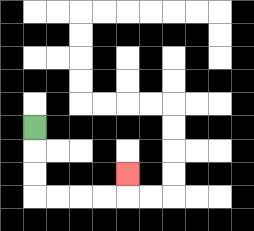{'start': '[1, 5]', 'end': '[5, 7]', 'path_directions': 'D,D,D,R,R,R,R,U', 'path_coordinates': '[[1, 5], [1, 6], [1, 7], [1, 8], [2, 8], [3, 8], [4, 8], [5, 8], [5, 7]]'}